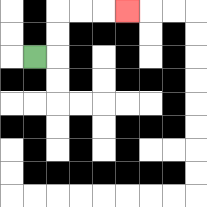{'start': '[1, 2]', 'end': '[5, 0]', 'path_directions': 'R,U,U,R,R,R', 'path_coordinates': '[[1, 2], [2, 2], [2, 1], [2, 0], [3, 0], [4, 0], [5, 0]]'}